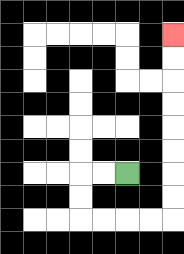{'start': '[5, 7]', 'end': '[7, 1]', 'path_directions': 'L,L,D,D,R,R,R,R,U,U,U,U,U,U,U,U', 'path_coordinates': '[[5, 7], [4, 7], [3, 7], [3, 8], [3, 9], [4, 9], [5, 9], [6, 9], [7, 9], [7, 8], [7, 7], [7, 6], [7, 5], [7, 4], [7, 3], [7, 2], [7, 1]]'}